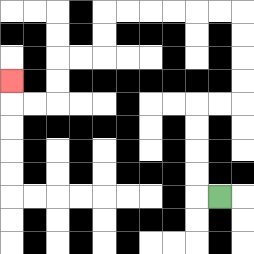{'start': '[9, 8]', 'end': '[0, 3]', 'path_directions': 'L,U,U,U,U,R,R,U,U,U,U,L,L,L,L,L,L,D,D,L,L,D,D,L,L,U', 'path_coordinates': '[[9, 8], [8, 8], [8, 7], [8, 6], [8, 5], [8, 4], [9, 4], [10, 4], [10, 3], [10, 2], [10, 1], [10, 0], [9, 0], [8, 0], [7, 0], [6, 0], [5, 0], [4, 0], [4, 1], [4, 2], [3, 2], [2, 2], [2, 3], [2, 4], [1, 4], [0, 4], [0, 3]]'}